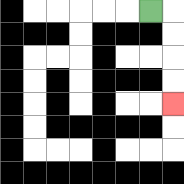{'start': '[6, 0]', 'end': '[7, 4]', 'path_directions': 'R,D,D,D,D', 'path_coordinates': '[[6, 0], [7, 0], [7, 1], [7, 2], [7, 3], [7, 4]]'}